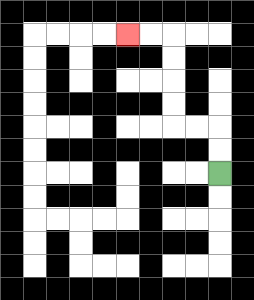{'start': '[9, 7]', 'end': '[5, 1]', 'path_directions': 'U,U,L,L,U,U,U,U,L,L', 'path_coordinates': '[[9, 7], [9, 6], [9, 5], [8, 5], [7, 5], [7, 4], [7, 3], [7, 2], [7, 1], [6, 1], [5, 1]]'}